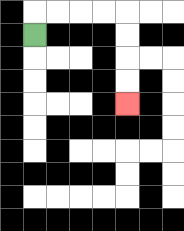{'start': '[1, 1]', 'end': '[5, 4]', 'path_directions': 'U,R,R,R,R,D,D,D,D', 'path_coordinates': '[[1, 1], [1, 0], [2, 0], [3, 0], [4, 0], [5, 0], [5, 1], [5, 2], [5, 3], [5, 4]]'}